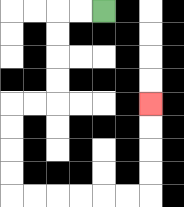{'start': '[4, 0]', 'end': '[6, 4]', 'path_directions': 'L,L,D,D,D,D,L,L,D,D,D,D,R,R,R,R,R,R,U,U,U,U', 'path_coordinates': '[[4, 0], [3, 0], [2, 0], [2, 1], [2, 2], [2, 3], [2, 4], [1, 4], [0, 4], [0, 5], [0, 6], [0, 7], [0, 8], [1, 8], [2, 8], [3, 8], [4, 8], [5, 8], [6, 8], [6, 7], [6, 6], [6, 5], [6, 4]]'}